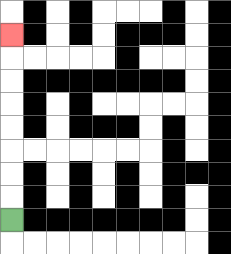{'start': '[0, 9]', 'end': '[0, 1]', 'path_directions': 'U,U,U,U,U,U,U,U', 'path_coordinates': '[[0, 9], [0, 8], [0, 7], [0, 6], [0, 5], [0, 4], [0, 3], [0, 2], [0, 1]]'}